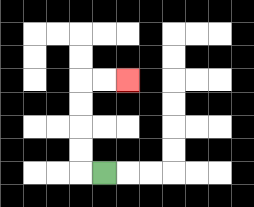{'start': '[4, 7]', 'end': '[5, 3]', 'path_directions': 'L,U,U,U,U,R,R', 'path_coordinates': '[[4, 7], [3, 7], [3, 6], [3, 5], [3, 4], [3, 3], [4, 3], [5, 3]]'}